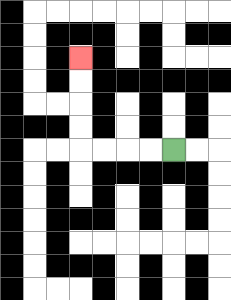{'start': '[7, 6]', 'end': '[3, 2]', 'path_directions': 'L,L,L,L,U,U,U,U', 'path_coordinates': '[[7, 6], [6, 6], [5, 6], [4, 6], [3, 6], [3, 5], [3, 4], [3, 3], [3, 2]]'}